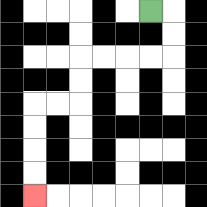{'start': '[6, 0]', 'end': '[1, 8]', 'path_directions': 'R,D,D,L,L,L,L,D,D,L,L,D,D,D,D', 'path_coordinates': '[[6, 0], [7, 0], [7, 1], [7, 2], [6, 2], [5, 2], [4, 2], [3, 2], [3, 3], [3, 4], [2, 4], [1, 4], [1, 5], [1, 6], [1, 7], [1, 8]]'}